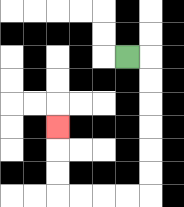{'start': '[5, 2]', 'end': '[2, 5]', 'path_directions': 'R,D,D,D,D,D,D,L,L,L,L,U,U,U', 'path_coordinates': '[[5, 2], [6, 2], [6, 3], [6, 4], [6, 5], [6, 6], [6, 7], [6, 8], [5, 8], [4, 8], [3, 8], [2, 8], [2, 7], [2, 6], [2, 5]]'}